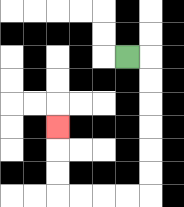{'start': '[5, 2]', 'end': '[2, 5]', 'path_directions': 'R,D,D,D,D,D,D,L,L,L,L,U,U,U', 'path_coordinates': '[[5, 2], [6, 2], [6, 3], [6, 4], [6, 5], [6, 6], [6, 7], [6, 8], [5, 8], [4, 8], [3, 8], [2, 8], [2, 7], [2, 6], [2, 5]]'}